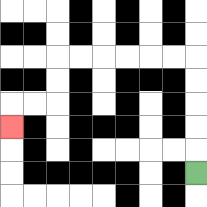{'start': '[8, 7]', 'end': '[0, 5]', 'path_directions': 'U,U,U,U,U,L,L,L,L,L,L,D,D,L,L,D', 'path_coordinates': '[[8, 7], [8, 6], [8, 5], [8, 4], [8, 3], [8, 2], [7, 2], [6, 2], [5, 2], [4, 2], [3, 2], [2, 2], [2, 3], [2, 4], [1, 4], [0, 4], [0, 5]]'}